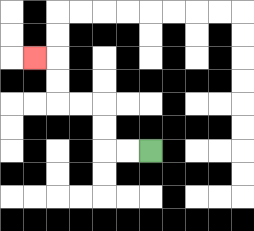{'start': '[6, 6]', 'end': '[1, 2]', 'path_directions': 'L,L,U,U,L,L,U,U,L', 'path_coordinates': '[[6, 6], [5, 6], [4, 6], [4, 5], [4, 4], [3, 4], [2, 4], [2, 3], [2, 2], [1, 2]]'}